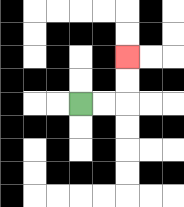{'start': '[3, 4]', 'end': '[5, 2]', 'path_directions': 'R,R,U,U', 'path_coordinates': '[[3, 4], [4, 4], [5, 4], [5, 3], [5, 2]]'}